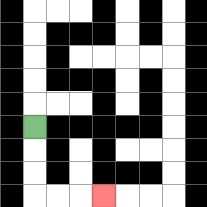{'start': '[1, 5]', 'end': '[4, 8]', 'path_directions': 'D,D,D,R,R,R', 'path_coordinates': '[[1, 5], [1, 6], [1, 7], [1, 8], [2, 8], [3, 8], [4, 8]]'}